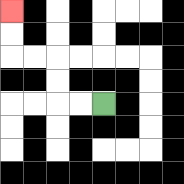{'start': '[4, 4]', 'end': '[0, 0]', 'path_directions': 'L,L,U,U,L,L,U,U', 'path_coordinates': '[[4, 4], [3, 4], [2, 4], [2, 3], [2, 2], [1, 2], [0, 2], [0, 1], [0, 0]]'}